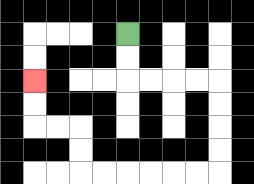{'start': '[5, 1]', 'end': '[1, 3]', 'path_directions': 'D,D,R,R,R,R,D,D,D,D,L,L,L,L,L,L,U,U,L,L,U,U', 'path_coordinates': '[[5, 1], [5, 2], [5, 3], [6, 3], [7, 3], [8, 3], [9, 3], [9, 4], [9, 5], [9, 6], [9, 7], [8, 7], [7, 7], [6, 7], [5, 7], [4, 7], [3, 7], [3, 6], [3, 5], [2, 5], [1, 5], [1, 4], [1, 3]]'}